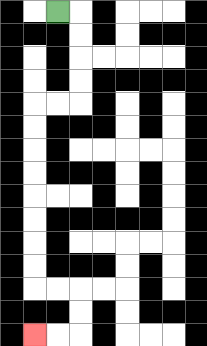{'start': '[2, 0]', 'end': '[1, 14]', 'path_directions': 'R,D,D,D,D,L,L,D,D,D,D,D,D,D,D,R,R,D,D,L,L', 'path_coordinates': '[[2, 0], [3, 0], [3, 1], [3, 2], [3, 3], [3, 4], [2, 4], [1, 4], [1, 5], [1, 6], [1, 7], [1, 8], [1, 9], [1, 10], [1, 11], [1, 12], [2, 12], [3, 12], [3, 13], [3, 14], [2, 14], [1, 14]]'}